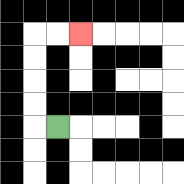{'start': '[2, 5]', 'end': '[3, 1]', 'path_directions': 'L,U,U,U,U,R,R', 'path_coordinates': '[[2, 5], [1, 5], [1, 4], [1, 3], [1, 2], [1, 1], [2, 1], [3, 1]]'}